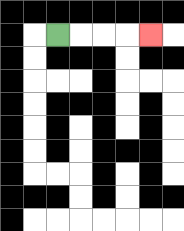{'start': '[2, 1]', 'end': '[6, 1]', 'path_directions': 'R,R,R,R', 'path_coordinates': '[[2, 1], [3, 1], [4, 1], [5, 1], [6, 1]]'}